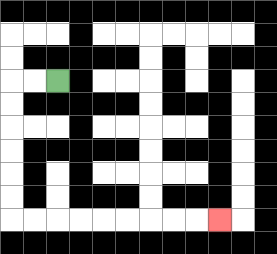{'start': '[2, 3]', 'end': '[9, 9]', 'path_directions': 'L,L,D,D,D,D,D,D,R,R,R,R,R,R,R,R,R', 'path_coordinates': '[[2, 3], [1, 3], [0, 3], [0, 4], [0, 5], [0, 6], [0, 7], [0, 8], [0, 9], [1, 9], [2, 9], [3, 9], [4, 9], [5, 9], [6, 9], [7, 9], [8, 9], [9, 9]]'}